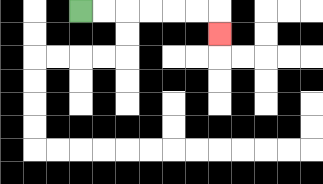{'start': '[3, 0]', 'end': '[9, 1]', 'path_directions': 'R,R,R,R,R,R,D', 'path_coordinates': '[[3, 0], [4, 0], [5, 0], [6, 0], [7, 0], [8, 0], [9, 0], [9, 1]]'}